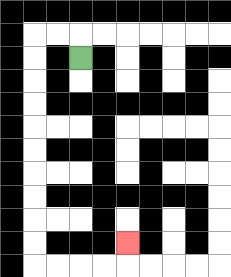{'start': '[3, 2]', 'end': '[5, 10]', 'path_directions': 'U,L,L,D,D,D,D,D,D,D,D,D,D,R,R,R,R,U', 'path_coordinates': '[[3, 2], [3, 1], [2, 1], [1, 1], [1, 2], [1, 3], [1, 4], [1, 5], [1, 6], [1, 7], [1, 8], [1, 9], [1, 10], [1, 11], [2, 11], [3, 11], [4, 11], [5, 11], [5, 10]]'}